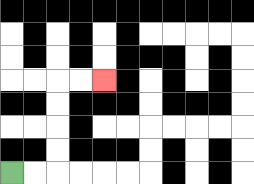{'start': '[0, 7]', 'end': '[4, 3]', 'path_directions': 'R,R,U,U,U,U,R,R', 'path_coordinates': '[[0, 7], [1, 7], [2, 7], [2, 6], [2, 5], [2, 4], [2, 3], [3, 3], [4, 3]]'}